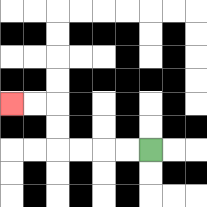{'start': '[6, 6]', 'end': '[0, 4]', 'path_directions': 'L,L,L,L,U,U,L,L', 'path_coordinates': '[[6, 6], [5, 6], [4, 6], [3, 6], [2, 6], [2, 5], [2, 4], [1, 4], [0, 4]]'}